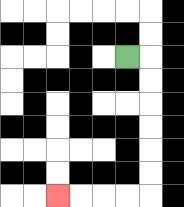{'start': '[5, 2]', 'end': '[2, 8]', 'path_directions': 'R,D,D,D,D,D,D,L,L,L,L', 'path_coordinates': '[[5, 2], [6, 2], [6, 3], [6, 4], [6, 5], [6, 6], [6, 7], [6, 8], [5, 8], [4, 8], [3, 8], [2, 8]]'}